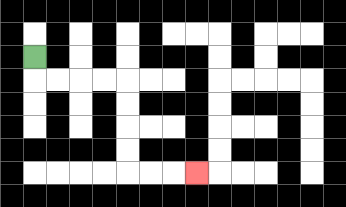{'start': '[1, 2]', 'end': '[8, 7]', 'path_directions': 'D,R,R,R,R,D,D,D,D,R,R,R', 'path_coordinates': '[[1, 2], [1, 3], [2, 3], [3, 3], [4, 3], [5, 3], [5, 4], [5, 5], [5, 6], [5, 7], [6, 7], [7, 7], [8, 7]]'}